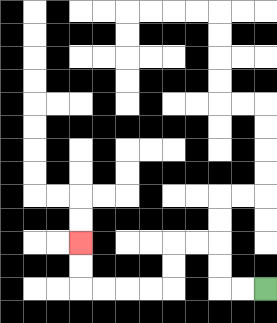{'start': '[11, 12]', 'end': '[3, 10]', 'path_directions': 'L,L,U,U,L,L,D,D,L,L,L,L,U,U', 'path_coordinates': '[[11, 12], [10, 12], [9, 12], [9, 11], [9, 10], [8, 10], [7, 10], [7, 11], [7, 12], [6, 12], [5, 12], [4, 12], [3, 12], [3, 11], [3, 10]]'}